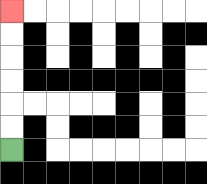{'start': '[0, 6]', 'end': '[0, 0]', 'path_directions': 'U,U,U,U,U,U', 'path_coordinates': '[[0, 6], [0, 5], [0, 4], [0, 3], [0, 2], [0, 1], [0, 0]]'}